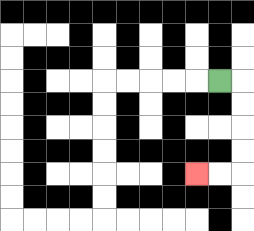{'start': '[9, 3]', 'end': '[8, 7]', 'path_directions': 'R,D,D,D,D,L,L', 'path_coordinates': '[[9, 3], [10, 3], [10, 4], [10, 5], [10, 6], [10, 7], [9, 7], [8, 7]]'}